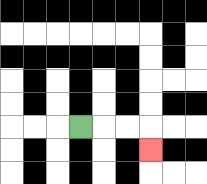{'start': '[3, 5]', 'end': '[6, 6]', 'path_directions': 'R,R,R,D', 'path_coordinates': '[[3, 5], [4, 5], [5, 5], [6, 5], [6, 6]]'}